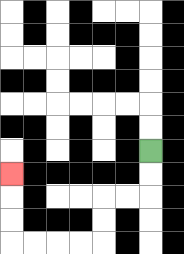{'start': '[6, 6]', 'end': '[0, 7]', 'path_directions': 'D,D,L,L,D,D,L,L,L,L,U,U,U', 'path_coordinates': '[[6, 6], [6, 7], [6, 8], [5, 8], [4, 8], [4, 9], [4, 10], [3, 10], [2, 10], [1, 10], [0, 10], [0, 9], [0, 8], [0, 7]]'}